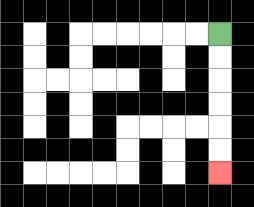{'start': '[9, 1]', 'end': '[9, 7]', 'path_directions': 'D,D,D,D,D,D', 'path_coordinates': '[[9, 1], [9, 2], [9, 3], [9, 4], [9, 5], [9, 6], [9, 7]]'}